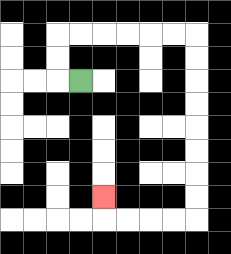{'start': '[3, 3]', 'end': '[4, 8]', 'path_directions': 'L,U,U,R,R,R,R,R,R,D,D,D,D,D,D,D,D,L,L,L,L,U', 'path_coordinates': '[[3, 3], [2, 3], [2, 2], [2, 1], [3, 1], [4, 1], [5, 1], [6, 1], [7, 1], [8, 1], [8, 2], [8, 3], [8, 4], [8, 5], [8, 6], [8, 7], [8, 8], [8, 9], [7, 9], [6, 9], [5, 9], [4, 9], [4, 8]]'}